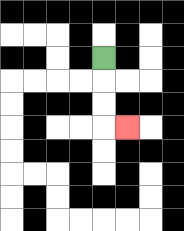{'start': '[4, 2]', 'end': '[5, 5]', 'path_directions': 'D,D,D,R', 'path_coordinates': '[[4, 2], [4, 3], [4, 4], [4, 5], [5, 5]]'}